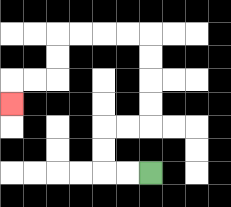{'start': '[6, 7]', 'end': '[0, 4]', 'path_directions': 'L,L,U,U,R,R,U,U,U,U,L,L,L,L,D,D,L,L,D', 'path_coordinates': '[[6, 7], [5, 7], [4, 7], [4, 6], [4, 5], [5, 5], [6, 5], [6, 4], [6, 3], [6, 2], [6, 1], [5, 1], [4, 1], [3, 1], [2, 1], [2, 2], [2, 3], [1, 3], [0, 3], [0, 4]]'}